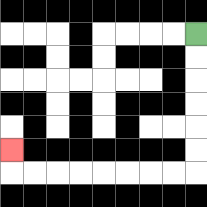{'start': '[8, 1]', 'end': '[0, 6]', 'path_directions': 'D,D,D,D,D,D,L,L,L,L,L,L,L,L,U', 'path_coordinates': '[[8, 1], [8, 2], [8, 3], [8, 4], [8, 5], [8, 6], [8, 7], [7, 7], [6, 7], [5, 7], [4, 7], [3, 7], [2, 7], [1, 7], [0, 7], [0, 6]]'}